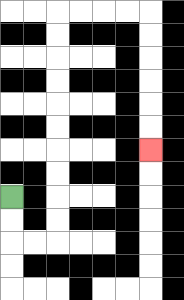{'start': '[0, 8]', 'end': '[6, 6]', 'path_directions': 'D,D,R,R,U,U,U,U,U,U,U,U,U,U,R,R,R,R,D,D,D,D,D,D', 'path_coordinates': '[[0, 8], [0, 9], [0, 10], [1, 10], [2, 10], [2, 9], [2, 8], [2, 7], [2, 6], [2, 5], [2, 4], [2, 3], [2, 2], [2, 1], [2, 0], [3, 0], [4, 0], [5, 0], [6, 0], [6, 1], [6, 2], [6, 3], [6, 4], [6, 5], [6, 6]]'}